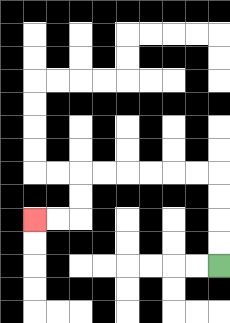{'start': '[9, 11]', 'end': '[1, 9]', 'path_directions': 'U,U,U,U,L,L,L,L,L,L,D,D,L,L', 'path_coordinates': '[[9, 11], [9, 10], [9, 9], [9, 8], [9, 7], [8, 7], [7, 7], [6, 7], [5, 7], [4, 7], [3, 7], [3, 8], [3, 9], [2, 9], [1, 9]]'}